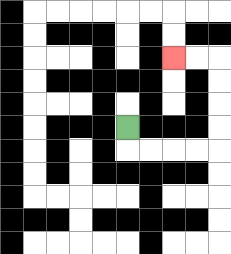{'start': '[5, 5]', 'end': '[7, 2]', 'path_directions': 'D,R,R,R,R,U,U,U,U,L,L', 'path_coordinates': '[[5, 5], [5, 6], [6, 6], [7, 6], [8, 6], [9, 6], [9, 5], [9, 4], [9, 3], [9, 2], [8, 2], [7, 2]]'}